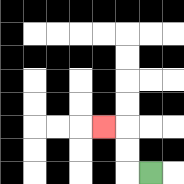{'start': '[6, 7]', 'end': '[4, 5]', 'path_directions': 'L,U,U,L', 'path_coordinates': '[[6, 7], [5, 7], [5, 6], [5, 5], [4, 5]]'}